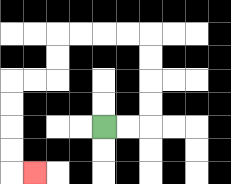{'start': '[4, 5]', 'end': '[1, 7]', 'path_directions': 'R,R,U,U,U,U,L,L,L,L,D,D,L,L,D,D,D,D,R', 'path_coordinates': '[[4, 5], [5, 5], [6, 5], [6, 4], [6, 3], [6, 2], [6, 1], [5, 1], [4, 1], [3, 1], [2, 1], [2, 2], [2, 3], [1, 3], [0, 3], [0, 4], [0, 5], [0, 6], [0, 7], [1, 7]]'}